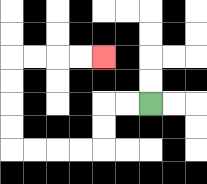{'start': '[6, 4]', 'end': '[4, 2]', 'path_directions': 'L,L,D,D,L,L,L,L,U,U,U,U,R,R,R,R', 'path_coordinates': '[[6, 4], [5, 4], [4, 4], [4, 5], [4, 6], [3, 6], [2, 6], [1, 6], [0, 6], [0, 5], [0, 4], [0, 3], [0, 2], [1, 2], [2, 2], [3, 2], [4, 2]]'}